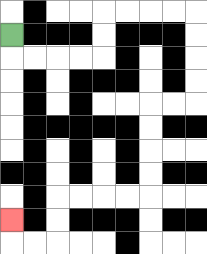{'start': '[0, 1]', 'end': '[0, 9]', 'path_directions': 'D,R,R,R,R,U,U,R,R,R,R,D,D,D,D,L,L,D,D,D,D,L,L,L,L,D,D,L,L,U', 'path_coordinates': '[[0, 1], [0, 2], [1, 2], [2, 2], [3, 2], [4, 2], [4, 1], [4, 0], [5, 0], [6, 0], [7, 0], [8, 0], [8, 1], [8, 2], [8, 3], [8, 4], [7, 4], [6, 4], [6, 5], [6, 6], [6, 7], [6, 8], [5, 8], [4, 8], [3, 8], [2, 8], [2, 9], [2, 10], [1, 10], [0, 10], [0, 9]]'}